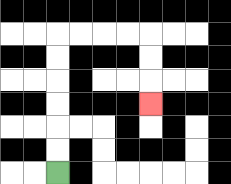{'start': '[2, 7]', 'end': '[6, 4]', 'path_directions': 'U,U,U,U,U,U,R,R,R,R,D,D,D', 'path_coordinates': '[[2, 7], [2, 6], [2, 5], [2, 4], [2, 3], [2, 2], [2, 1], [3, 1], [4, 1], [5, 1], [6, 1], [6, 2], [6, 3], [6, 4]]'}